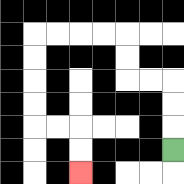{'start': '[7, 6]', 'end': '[3, 7]', 'path_directions': 'U,U,U,L,L,U,U,L,L,L,L,D,D,D,D,R,R,D,D', 'path_coordinates': '[[7, 6], [7, 5], [7, 4], [7, 3], [6, 3], [5, 3], [5, 2], [5, 1], [4, 1], [3, 1], [2, 1], [1, 1], [1, 2], [1, 3], [1, 4], [1, 5], [2, 5], [3, 5], [3, 6], [3, 7]]'}